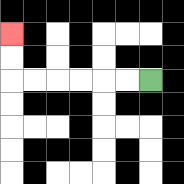{'start': '[6, 3]', 'end': '[0, 1]', 'path_directions': 'L,L,L,L,L,L,U,U', 'path_coordinates': '[[6, 3], [5, 3], [4, 3], [3, 3], [2, 3], [1, 3], [0, 3], [0, 2], [0, 1]]'}